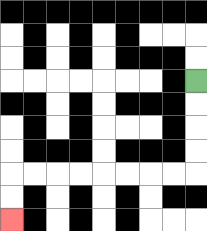{'start': '[8, 3]', 'end': '[0, 9]', 'path_directions': 'D,D,D,D,L,L,L,L,L,L,L,L,D,D', 'path_coordinates': '[[8, 3], [8, 4], [8, 5], [8, 6], [8, 7], [7, 7], [6, 7], [5, 7], [4, 7], [3, 7], [2, 7], [1, 7], [0, 7], [0, 8], [0, 9]]'}